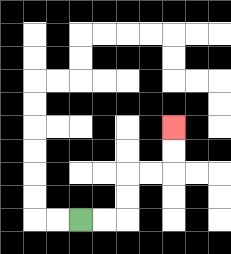{'start': '[3, 9]', 'end': '[7, 5]', 'path_directions': 'R,R,U,U,R,R,U,U', 'path_coordinates': '[[3, 9], [4, 9], [5, 9], [5, 8], [5, 7], [6, 7], [7, 7], [7, 6], [7, 5]]'}